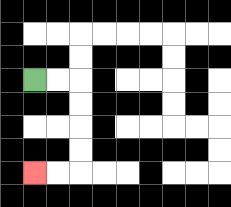{'start': '[1, 3]', 'end': '[1, 7]', 'path_directions': 'R,R,D,D,D,D,L,L', 'path_coordinates': '[[1, 3], [2, 3], [3, 3], [3, 4], [3, 5], [3, 6], [3, 7], [2, 7], [1, 7]]'}